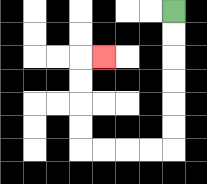{'start': '[7, 0]', 'end': '[4, 2]', 'path_directions': 'D,D,D,D,D,D,L,L,L,L,U,U,U,U,R', 'path_coordinates': '[[7, 0], [7, 1], [7, 2], [7, 3], [7, 4], [7, 5], [7, 6], [6, 6], [5, 6], [4, 6], [3, 6], [3, 5], [3, 4], [3, 3], [3, 2], [4, 2]]'}